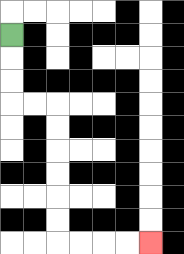{'start': '[0, 1]', 'end': '[6, 10]', 'path_directions': 'D,D,D,R,R,D,D,D,D,D,D,R,R,R,R', 'path_coordinates': '[[0, 1], [0, 2], [0, 3], [0, 4], [1, 4], [2, 4], [2, 5], [2, 6], [2, 7], [2, 8], [2, 9], [2, 10], [3, 10], [4, 10], [5, 10], [6, 10]]'}